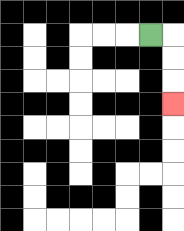{'start': '[6, 1]', 'end': '[7, 4]', 'path_directions': 'R,D,D,D', 'path_coordinates': '[[6, 1], [7, 1], [7, 2], [7, 3], [7, 4]]'}